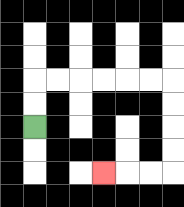{'start': '[1, 5]', 'end': '[4, 7]', 'path_directions': 'U,U,R,R,R,R,R,R,D,D,D,D,L,L,L', 'path_coordinates': '[[1, 5], [1, 4], [1, 3], [2, 3], [3, 3], [4, 3], [5, 3], [6, 3], [7, 3], [7, 4], [7, 5], [7, 6], [7, 7], [6, 7], [5, 7], [4, 7]]'}